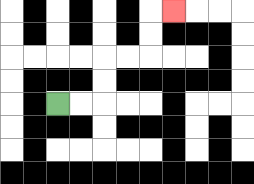{'start': '[2, 4]', 'end': '[7, 0]', 'path_directions': 'R,R,U,U,R,R,U,U,R', 'path_coordinates': '[[2, 4], [3, 4], [4, 4], [4, 3], [4, 2], [5, 2], [6, 2], [6, 1], [6, 0], [7, 0]]'}